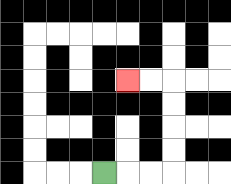{'start': '[4, 7]', 'end': '[5, 3]', 'path_directions': 'R,R,R,U,U,U,U,L,L', 'path_coordinates': '[[4, 7], [5, 7], [6, 7], [7, 7], [7, 6], [7, 5], [7, 4], [7, 3], [6, 3], [5, 3]]'}